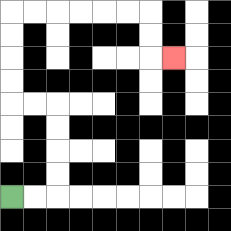{'start': '[0, 8]', 'end': '[7, 2]', 'path_directions': 'R,R,U,U,U,U,L,L,U,U,U,U,R,R,R,R,R,R,D,D,R', 'path_coordinates': '[[0, 8], [1, 8], [2, 8], [2, 7], [2, 6], [2, 5], [2, 4], [1, 4], [0, 4], [0, 3], [0, 2], [0, 1], [0, 0], [1, 0], [2, 0], [3, 0], [4, 0], [5, 0], [6, 0], [6, 1], [6, 2], [7, 2]]'}